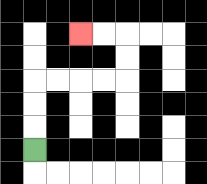{'start': '[1, 6]', 'end': '[3, 1]', 'path_directions': 'U,U,U,R,R,R,R,U,U,L,L', 'path_coordinates': '[[1, 6], [1, 5], [1, 4], [1, 3], [2, 3], [3, 3], [4, 3], [5, 3], [5, 2], [5, 1], [4, 1], [3, 1]]'}